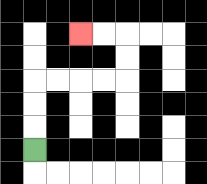{'start': '[1, 6]', 'end': '[3, 1]', 'path_directions': 'U,U,U,R,R,R,R,U,U,L,L', 'path_coordinates': '[[1, 6], [1, 5], [1, 4], [1, 3], [2, 3], [3, 3], [4, 3], [5, 3], [5, 2], [5, 1], [4, 1], [3, 1]]'}